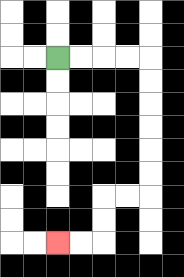{'start': '[2, 2]', 'end': '[2, 10]', 'path_directions': 'R,R,R,R,D,D,D,D,D,D,L,L,D,D,L,L', 'path_coordinates': '[[2, 2], [3, 2], [4, 2], [5, 2], [6, 2], [6, 3], [6, 4], [6, 5], [6, 6], [6, 7], [6, 8], [5, 8], [4, 8], [4, 9], [4, 10], [3, 10], [2, 10]]'}